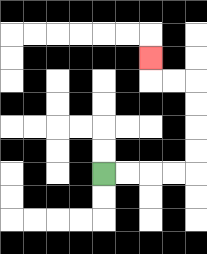{'start': '[4, 7]', 'end': '[6, 2]', 'path_directions': 'R,R,R,R,U,U,U,U,L,L,U', 'path_coordinates': '[[4, 7], [5, 7], [6, 7], [7, 7], [8, 7], [8, 6], [8, 5], [8, 4], [8, 3], [7, 3], [6, 3], [6, 2]]'}